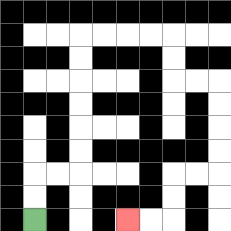{'start': '[1, 9]', 'end': '[5, 9]', 'path_directions': 'U,U,R,R,U,U,U,U,U,U,R,R,R,R,D,D,R,R,D,D,D,D,L,L,D,D,L,L', 'path_coordinates': '[[1, 9], [1, 8], [1, 7], [2, 7], [3, 7], [3, 6], [3, 5], [3, 4], [3, 3], [3, 2], [3, 1], [4, 1], [5, 1], [6, 1], [7, 1], [7, 2], [7, 3], [8, 3], [9, 3], [9, 4], [9, 5], [9, 6], [9, 7], [8, 7], [7, 7], [7, 8], [7, 9], [6, 9], [5, 9]]'}